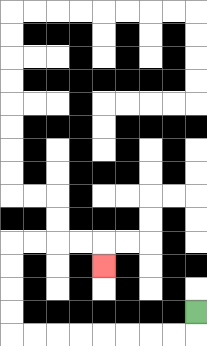{'start': '[8, 13]', 'end': '[4, 11]', 'path_directions': 'D,L,L,L,L,L,L,L,L,U,U,U,U,R,R,R,R,D', 'path_coordinates': '[[8, 13], [8, 14], [7, 14], [6, 14], [5, 14], [4, 14], [3, 14], [2, 14], [1, 14], [0, 14], [0, 13], [0, 12], [0, 11], [0, 10], [1, 10], [2, 10], [3, 10], [4, 10], [4, 11]]'}